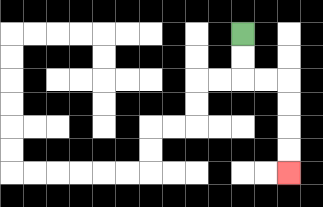{'start': '[10, 1]', 'end': '[12, 7]', 'path_directions': 'D,D,R,R,D,D,D,D', 'path_coordinates': '[[10, 1], [10, 2], [10, 3], [11, 3], [12, 3], [12, 4], [12, 5], [12, 6], [12, 7]]'}